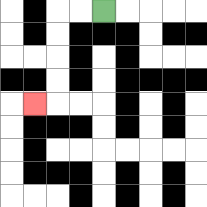{'start': '[4, 0]', 'end': '[1, 4]', 'path_directions': 'L,L,D,D,D,D,L', 'path_coordinates': '[[4, 0], [3, 0], [2, 0], [2, 1], [2, 2], [2, 3], [2, 4], [1, 4]]'}